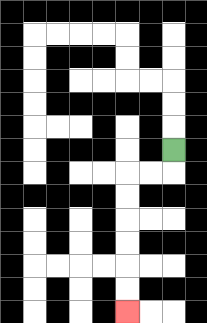{'start': '[7, 6]', 'end': '[5, 13]', 'path_directions': 'D,L,L,D,D,D,D,D,D', 'path_coordinates': '[[7, 6], [7, 7], [6, 7], [5, 7], [5, 8], [5, 9], [5, 10], [5, 11], [5, 12], [5, 13]]'}